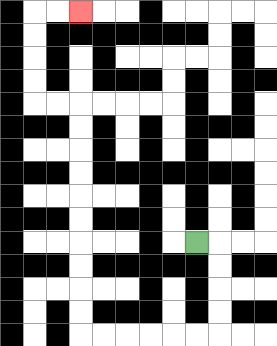{'start': '[8, 10]', 'end': '[3, 0]', 'path_directions': 'R,D,D,D,D,L,L,L,L,L,L,U,U,U,U,U,U,U,U,U,U,L,L,U,U,U,U,R,R', 'path_coordinates': '[[8, 10], [9, 10], [9, 11], [9, 12], [9, 13], [9, 14], [8, 14], [7, 14], [6, 14], [5, 14], [4, 14], [3, 14], [3, 13], [3, 12], [3, 11], [3, 10], [3, 9], [3, 8], [3, 7], [3, 6], [3, 5], [3, 4], [2, 4], [1, 4], [1, 3], [1, 2], [1, 1], [1, 0], [2, 0], [3, 0]]'}